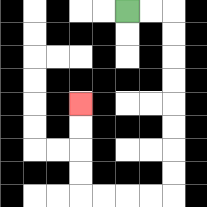{'start': '[5, 0]', 'end': '[3, 4]', 'path_directions': 'R,R,D,D,D,D,D,D,D,D,L,L,L,L,U,U,U,U', 'path_coordinates': '[[5, 0], [6, 0], [7, 0], [7, 1], [7, 2], [7, 3], [7, 4], [7, 5], [7, 6], [7, 7], [7, 8], [6, 8], [5, 8], [4, 8], [3, 8], [3, 7], [3, 6], [3, 5], [3, 4]]'}